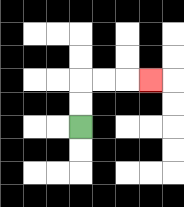{'start': '[3, 5]', 'end': '[6, 3]', 'path_directions': 'U,U,R,R,R', 'path_coordinates': '[[3, 5], [3, 4], [3, 3], [4, 3], [5, 3], [6, 3]]'}